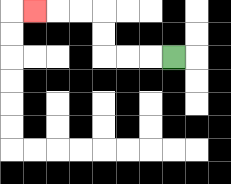{'start': '[7, 2]', 'end': '[1, 0]', 'path_directions': 'L,L,L,U,U,L,L,L', 'path_coordinates': '[[7, 2], [6, 2], [5, 2], [4, 2], [4, 1], [4, 0], [3, 0], [2, 0], [1, 0]]'}